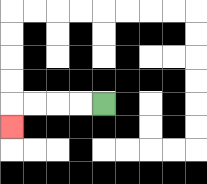{'start': '[4, 4]', 'end': '[0, 5]', 'path_directions': 'L,L,L,L,D', 'path_coordinates': '[[4, 4], [3, 4], [2, 4], [1, 4], [0, 4], [0, 5]]'}